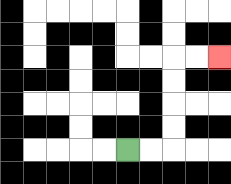{'start': '[5, 6]', 'end': '[9, 2]', 'path_directions': 'R,R,U,U,U,U,R,R', 'path_coordinates': '[[5, 6], [6, 6], [7, 6], [7, 5], [7, 4], [7, 3], [7, 2], [8, 2], [9, 2]]'}